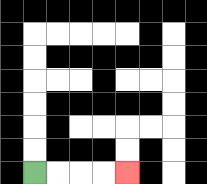{'start': '[1, 7]', 'end': '[5, 7]', 'path_directions': 'R,R,R,R', 'path_coordinates': '[[1, 7], [2, 7], [3, 7], [4, 7], [5, 7]]'}